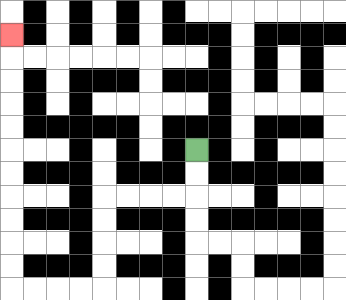{'start': '[8, 6]', 'end': '[0, 1]', 'path_directions': 'D,D,L,L,L,L,D,D,D,D,L,L,L,L,U,U,U,U,U,U,U,U,U,U,U', 'path_coordinates': '[[8, 6], [8, 7], [8, 8], [7, 8], [6, 8], [5, 8], [4, 8], [4, 9], [4, 10], [4, 11], [4, 12], [3, 12], [2, 12], [1, 12], [0, 12], [0, 11], [0, 10], [0, 9], [0, 8], [0, 7], [0, 6], [0, 5], [0, 4], [0, 3], [0, 2], [0, 1]]'}